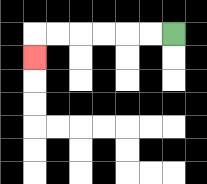{'start': '[7, 1]', 'end': '[1, 2]', 'path_directions': 'L,L,L,L,L,L,D', 'path_coordinates': '[[7, 1], [6, 1], [5, 1], [4, 1], [3, 1], [2, 1], [1, 1], [1, 2]]'}